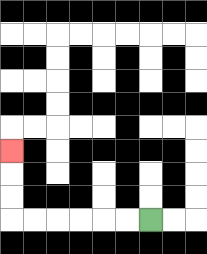{'start': '[6, 9]', 'end': '[0, 6]', 'path_directions': 'L,L,L,L,L,L,U,U,U', 'path_coordinates': '[[6, 9], [5, 9], [4, 9], [3, 9], [2, 9], [1, 9], [0, 9], [0, 8], [0, 7], [0, 6]]'}